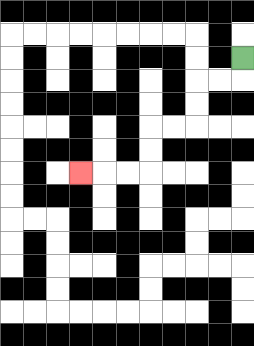{'start': '[10, 2]', 'end': '[3, 7]', 'path_directions': 'D,L,L,D,D,L,L,D,D,L,L,L', 'path_coordinates': '[[10, 2], [10, 3], [9, 3], [8, 3], [8, 4], [8, 5], [7, 5], [6, 5], [6, 6], [6, 7], [5, 7], [4, 7], [3, 7]]'}